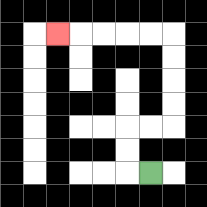{'start': '[6, 7]', 'end': '[2, 1]', 'path_directions': 'L,U,U,R,R,U,U,U,U,L,L,L,L,L', 'path_coordinates': '[[6, 7], [5, 7], [5, 6], [5, 5], [6, 5], [7, 5], [7, 4], [7, 3], [7, 2], [7, 1], [6, 1], [5, 1], [4, 1], [3, 1], [2, 1]]'}